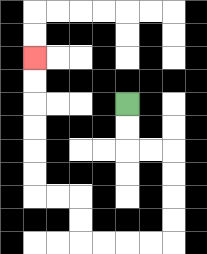{'start': '[5, 4]', 'end': '[1, 2]', 'path_directions': 'D,D,R,R,D,D,D,D,L,L,L,L,U,U,L,L,U,U,U,U,U,U', 'path_coordinates': '[[5, 4], [5, 5], [5, 6], [6, 6], [7, 6], [7, 7], [7, 8], [7, 9], [7, 10], [6, 10], [5, 10], [4, 10], [3, 10], [3, 9], [3, 8], [2, 8], [1, 8], [1, 7], [1, 6], [1, 5], [1, 4], [1, 3], [1, 2]]'}